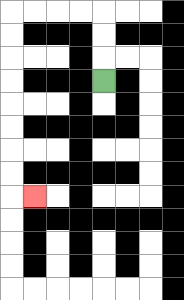{'start': '[4, 3]', 'end': '[1, 8]', 'path_directions': 'U,U,U,L,L,L,L,D,D,D,D,D,D,D,D,R', 'path_coordinates': '[[4, 3], [4, 2], [4, 1], [4, 0], [3, 0], [2, 0], [1, 0], [0, 0], [0, 1], [0, 2], [0, 3], [0, 4], [0, 5], [0, 6], [0, 7], [0, 8], [1, 8]]'}